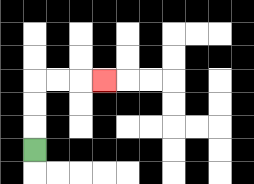{'start': '[1, 6]', 'end': '[4, 3]', 'path_directions': 'U,U,U,R,R,R', 'path_coordinates': '[[1, 6], [1, 5], [1, 4], [1, 3], [2, 3], [3, 3], [4, 3]]'}